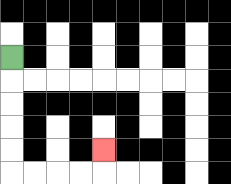{'start': '[0, 2]', 'end': '[4, 6]', 'path_directions': 'D,D,D,D,D,R,R,R,R,U', 'path_coordinates': '[[0, 2], [0, 3], [0, 4], [0, 5], [0, 6], [0, 7], [1, 7], [2, 7], [3, 7], [4, 7], [4, 6]]'}